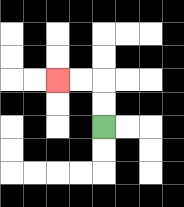{'start': '[4, 5]', 'end': '[2, 3]', 'path_directions': 'U,U,L,L', 'path_coordinates': '[[4, 5], [4, 4], [4, 3], [3, 3], [2, 3]]'}